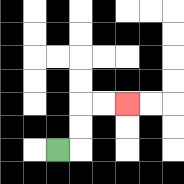{'start': '[2, 6]', 'end': '[5, 4]', 'path_directions': 'R,U,U,R,R', 'path_coordinates': '[[2, 6], [3, 6], [3, 5], [3, 4], [4, 4], [5, 4]]'}